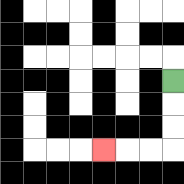{'start': '[7, 3]', 'end': '[4, 6]', 'path_directions': 'D,D,D,L,L,L', 'path_coordinates': '[[7, 3], [7, 4], [7, 5], [7, 6], [6, 6], [5, 6], [4, 6]]'}